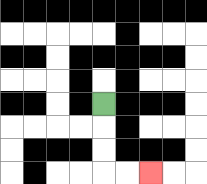{'start': '[4, 4]', 'end': '[6, 7]', 'path_directions': 'D,D,D,R,R', 'path_coordinates': '[[4, 4], [4, 5], [4, 6], [4, 7], [5, 7], [6, 7]]'}